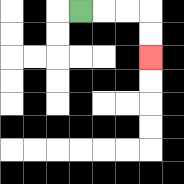{'start': '[3, 0]', 'end': '[6, 2]', 'path_directions': 'R,R,R,D,D', 'path_coordinates': '[[3, 0], [4, 0], [5, 0], [6, 0], [6, 1], [6, 2]]'}